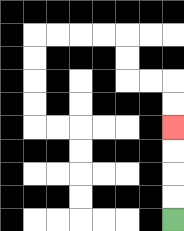{'start': '[7, 9]', 'end': '[7, 5]', 'path_directions': 'U,U,U,U', 'path_coordinates': '[[7, 9], [7, 8], [7, 7], [7, 6], [7, 5]]'}